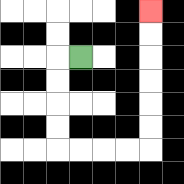{'start': '[3, 2]', 'end': '[6, 0]', 'path_directions': 'L,D,D,D,D,R,R,R,R,U,U,U,U,U,U', 'path_coordinates': '[[3, 2], [2, 2], [2, 3], [2, 4], [2, 5], [2, 6], [3, 6], [4, 6], [5, 6], [6, 6], [6, 5], [6, 4], [6, 3], [6, 2], [6, 1], [6, 0]]'}